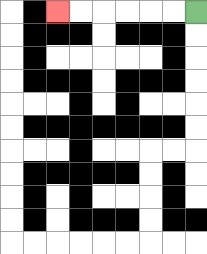{'start': '[8, 0]', 'end': '[2, 0]', 'path_directions': 'L,L,L,L,L,L', 'path_coordinates': '[[8, 0], [7, 0], [6, 0], [5, 0], [4, 0], [3, 0], [2, 0]]'}